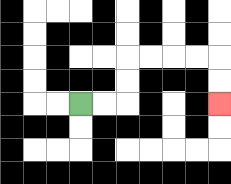{'start': '[3, 4]', 'end': '[9, 4]', 'path_directions': 'R,R,U,U,R,R,R,R,D,D', 'path_coordinates': '[[3, 4], [4, 4], [5, 4], [5, 3], [5, 2], [6, 2], [7, 2], [8, 2], [9, 2], [9, 3], [9, 4]]'}